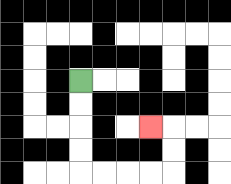{'start': '[3, 3]', 'end': '[6, 5]', 'path_directions': 'D,D,D,D,R,R,R,R,U,U,L', 'path_coordinates': '[[3, 3], [3, 4], [3, 5], [3, 6], [3, 7], [4, 7], [5, 7], [6, 7], [7, 7], [7, 6], [7, 5], [6, 5]]'}